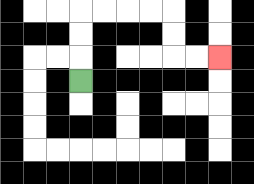{'start': '[3, 3]', 'end': '[9, 2]', 'path_directions': 'U,U,U,R,R,R,R,D,D,R,R', 'path_coordinates': '[[3, 3], [3, 2], [3, 1], [3, 0], [4, 0], [5, 0], [6, 0], [7, 0], [7, 1], [7, 2], [8, 2], [9, 2]]'}